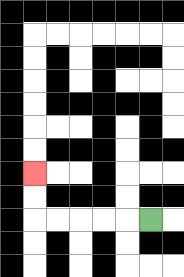{'start': '[6, 9]', 'end': '[1, 7]', 'path_directions': 'L,L,L,L,L,U,U', 'path_coordinates': '[[6, 9], [5, 9], [4, 9], [3, 9], [2, 9], [1, 9], [1, 8], [1, 7]]'}